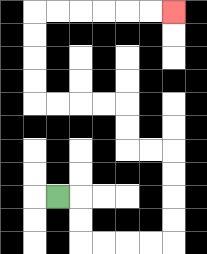{'start': '[2, 8]', 'end': '[7, 0]', 'path_directions': 'R,D,D,R,R,R,R,U,U,U,U,L,L,U,U,L,L,L,L,U,U,U,U,R,R,R,R,R,R', 'path_coordinates': '[[2, 8], [3, 8], [3, 9], [3, 10], [4, 10], [5, 10], [6, 10], [7, 10], [7, 9], [7, 8], [7, 7], [7, 6], [6, 6], [5, 6], [5, 5], [5, 4], [4, 4], [3, 4], [2, 4], [1, 4], [1, 3], [1, 2], [1, 1], [1, 0], [2, 0], [3, 0], [4, 0], [5, 0], [6, 0], [7, 0]]'}